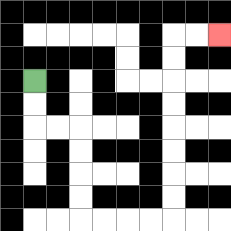{'start': '[1, 3]', 'end': '[9, 1]', 'path_directions': 'D,D,R,R,D,D,D,D,R,R,R,R,U,U,U,U,U,U,U,U,R,R', 'path_coordinates': '[[1, 3], [1, 4], [1, 5], [2, 5], [3, 5], [3, 6], [3, 7], [3, 8], [3, 9], [4, 9], [5, 9], [6, 9], [7, 9], [7, 8], [7, 7], [7, 6], [7, 5], [7, 4], [7, 3], [7, 2], [7, 1], [8, 1], [9, 1]]'}